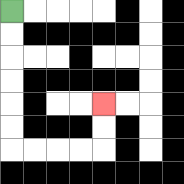{'start': '[0, 0]', 'end': '[4, 4]', 'path_directions': 'D,D,D,D,D,D,R,R,R,R,U,U', 'path_coordinates': '[[0, 0], [0, 1], [0, 2], [0, 3], [0, 4], [0, 5], [0, 6], [1, 6], [2, 6], [3, 6], [4, 6], [4, 5], [4, 4]]'}